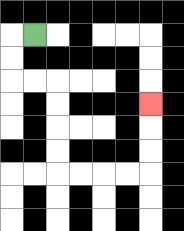{'start': '[1, 1]', 'end': '[6, 4]', 'path_directions': 'L,D,D,R,R,D,D,D,D,R,R,R,R,U,U,U', 'path_coordinates': '[[1, 1], [0, 1], [0, 2], [0, 3], [1, 3], [2, 3], [2, 4], [2, 5], [2, 6], [2, 7], [3, 7], [4, 7], [5, 7], [6, 7], [6, 6], [6, 5], [6, 4]]'}